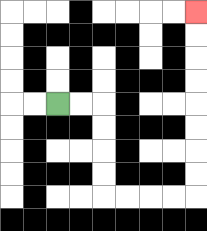{'start': '[2, 4]', 'end': '[8, 0]', 'path_directions': 'R,R,D,D,D,D,R,R,R,R,U,U,U,U,U,U,U,U', 'path_coordinates': '[[2, 4], [3, 4], [4, 4], [4, 5], [4, 6], [4, 7], [4, 8], [5, 8], [6, 8], [7, 8], [8, 8], [8, 7], [8, 6], [8, 5], [8, 4], [8, 3], [8, 2], [8, 1], [8, 0]]'}